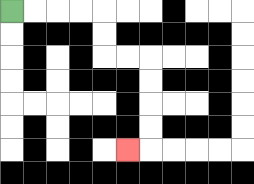{'start': '[0, 0]', 'end': '[5, 6]', 'path_directions': 'R,R,R,R,D,D,R,R,D,D,D,D,L', 'path_coordinates': '[[0, 0], [1, 0], [2, 0], [3, 0], [4, 0], [4, 1], [4, 2], [5, 2], [6, 2], [6, 3], [6, 4], [6, 5], [6, 6], [5, 6]]'}